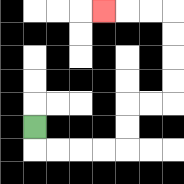{'start': '[1, 5]', 'end': '[4, 0]', 'path_directions': 'D,R,R,R,R,U,U,R,R,U,U,U,U,L,L,L', 'path_coordinates': '[[1, 5], [1, 6], [2, 6], [3, 6], [4, 6], [5, 6], [5, 5], [5, 4], [6, 4], [7, 4], [7, 3], [7, 2], [7, 1], [7, 0], [6, 0], [5, 0], [4, 0]]'}